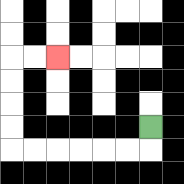{'start': '[6, 5]', 'end': '[2, 2]', 'path_directions': 'D,L,L,L,L,L,L,U,U,U,U,R,R', 'path_coordinates': '[[6, 5], [6, 6], [5, 6], [4, 6], [3, 6], [2, 6], [1, 6], [0, 6], [0, 5], [0, 4], [0, 3], [0, 2], [1, 2], [2, 2]]'}